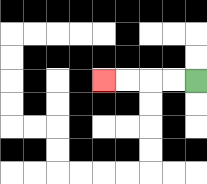{'start': '[8, 3]', 'end': '[4, 3]', 'path_directions': 'L,L,L,L', 'path_coordinates': '[[8, 3], [7, 3], [6, 3], [5, 3], [4, 3]]'}